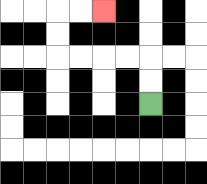{'start': '[6, 4]', 'end': '[4, 0]', 'path_directions': 'U,U,L,L,L,L,U,U,R,R', 'path_coordinates': '[[6, 4], [6, 3], [6, 2], [5, 2], [4, 2], [3, 2], [2, 2], [2, 1], [2, 0], [3, 0], [4, 0]]'}